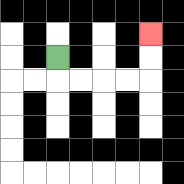{'start': '[2, 2]', 'end': '[6, 1]', 'path_directions': 'D,R,R,R,R,U,U', 'path_coordinates': '[[2, 2], [2, 3], [3, 3], [4, 3], [5, 3], [6, 3], [6, 2], [6, 1]]'}